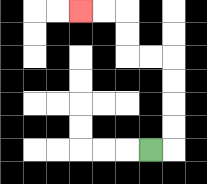{'start': '[6, 6]', 'end': '[3, 0]', 'path_directions': 'R,U,U,U,U,L,L,U,U,L,L', 'path_coordinates': '[[6, 6], [7, 6], [7, 5], [7, 4], [7, 3], [7, 2], [6, 2], [5, 2], [5, 1], [5, 0], [4, 0], [3, 0]]'}